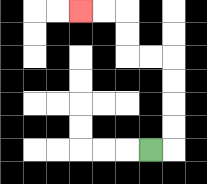{'start': '[6, 6]', 'end': '[3, 0]', 'path_directions': 'R,U,U,U,U,L,L,U,U,L,L', 'path_coordinates': '[[6, 6], [7, 6], [7, 5], [7, 4], [7, 3], [7, 2], [6, 2], [5, 2], [5, 1], [5, 0], [4, 0], [3, 0]]'}